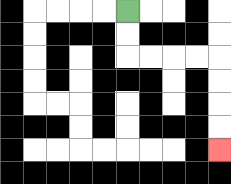{'start': '[5, 0]', 'end': '[9, 6]', 'path_directions': 'D,D,R,R,R,R,D,D,D,D', 'path_coordinates': '[[5, 0], [5, 1], [5, 2], [6, 2], [7, 2], [8, 2], [9, 2], [9, 3], [9, 4], [9, 5], [9, 6]]'}